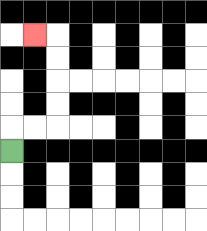{'start': '[0, 6]', 'end': '[1, 1]', 'path_directions': 'U,R,R,U,U,U,U,L', 'path_coordinates': '[[0, 6], [0, 5], [1, 5], [2, 5], [2, 4], [2, 3], [2, 2], [2, 1], [1, 1]]'}